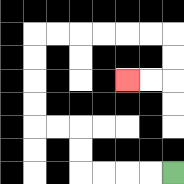{'start': '[7, 7]', 'end': '[5, 3]', 'path_directions': 'L,L,L,L,U,U,L,L,U,U,U,U,R,R,R,R,R,R,D,D,L,L', 'path_coordinates': '[[7, 7], [6, 7], [5, 7], [4, 7], [3, 7], [3, 6], [3, 5], [2, 5], [1, 5], [1, 4], [1, 3], [1, 2], [1, 1], [2, 1], [3, 1], [4, 1], [5, 1], [6, 1], [7, 1], [7, 2], [7, 3], [6, 3], [5, 3]]'}